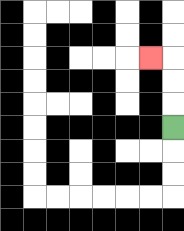{'start': '[7, 5]', 'end': '[6, 2]', 'path_directions': 'U,U,U,L', 'path_coordinates': '[[7, 5], [7, 4], [7, 3], [7, 2], [6, 2]]'}